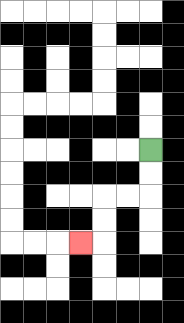{'start': '[6, 6]', 'end': '[3, 10]', 'path_directions': 'D,D,L,L,D,D,L', 'path_coordinates': '[[6, 6], [6, 7], [6, 8], [5, 8], [4, 8], [4, 9], [4, 10], [3, 10]]'}